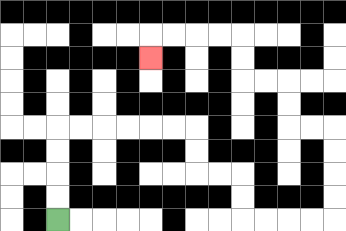{'start': '[2, 9]', 'end': '[6, 2]', 'path_directions': 'U,U,U,U,R,R,R,R,R,R,D,D,R,R,D,D,R,R,R,R,U,U,U,U,L,L,U,U,L,L,U,U,L,L,L,L,D', 'path_coordinates': '[[2, 9], [2, 8], [2, 7], [2, 6], [2, 5], [3, 5], [4, 5], [5, 5], [6, 5], [7, 5], [8, 5], [8, 6], [8, 7], [9, 7], [10, 7], [10, 8], [10, 9], [11, 9], [12, 9], [13, 9], [14, 9], [14, 8], [14, 7], [14, 6], [14, 5], [13, 5], [12, 5], [12, 4], [12, 3], [11, 3], [10, 3], [10, 2], [10, 1], [9, 1], [8, 1], [7, 1], [6, 1], [6, 2]]'}